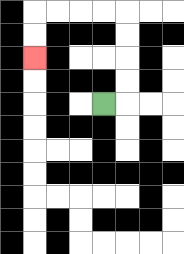{'start': '[4, 4]', 'end': '[1, 2]', 'path_directions': 'R,U,U,U,U,L,L,L,L,D,D', 'path_coordinates': '[[4, 4], [5, 4], [5, 3], [5, 2], [5, 1], [5, 0], [4, 0], [3, 0], [2, 0], [1, 0], [1, 1], [1, 2]]'}